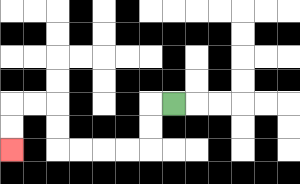{'start': '[7, 4]', 'end': '[0, 6]', 'path_directions': 'L,D,D,L,L,L,L,U,U,L,L,D,D', 'path_coordinates': '[[7, 4], [6, 4], [6, 5], [6, 6], [5, 6], [4, 6], [3, 6], [2, 6], [2, 5], [2, 4], [1, 4], [0, 4], [0, 5], [0, 6]]'}